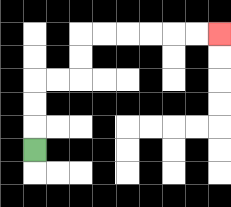{'start': '[1, 6]', 'end': '[9, 1]', 'path_directions': 'U,U,U,R,R,U,U,R,R,R,R,R,R', 'path_coordinates': '[[1, 6], [1, 5], [1, 4], [1, 3], [2, 3], [3, 3], [3, 2], [3, 1], [4, 1], [5, 1], [6, 1], [7, 1], [8, 1], [9, 1]]'}